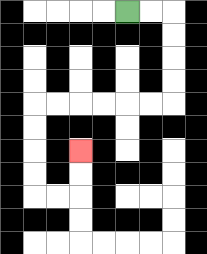{'start': '[5, 0]', 'end': '[3, 6]', 'path_directions': 'R,R,D,D,D,D,L,L,L,L,L,L,D,D,D,D,R,R,U,U', 'path_coordinates': '[[5, 0], [6, 0], [7, 0], [7, 1], [7, 2], [7, 3], [7, 4], [6, 4], [5, 4], [4, 4], [3, 4], [2, 4], [1, 4], [1, 5], [1, 6], [1, 7], [1, 8], [2, 8], [3, 8], [3, 7], [3, 6]]'}